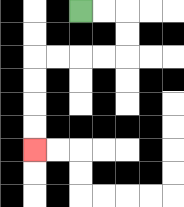{'start': '[3, 0]', 'end': '[1, 6]', 'path_directions': 'R,R,D,D,L,L,L,L,D,D,D,D', 'path_coordinates': '[[3, 0], [4, 0], [5, 0], [5, 1], [5, 2], [4, 2], [3, 2], [2, 2], [1, 2], [1, 3], [1, 4], [1, 5], [1, 6]]'}